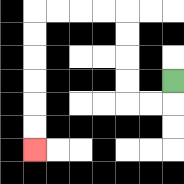{'start': '[7, 3]', 'end': '[1, 6]', 'path_directions': 'D,L,L,U,U,U,U,L,L,L,L,D,D,D,D,D,D', 'path_coordinates': '[[7, 3], [7, 4], [6, 4], [5, 4], [5, 3], [5, 2], [5, 1], [5, 0], [4, 0], [3, 0], [2, 0], [1, 0], [1, 1], [1, 2], [1, 3], [1, 4], [1, 5], [1, 6]]'}